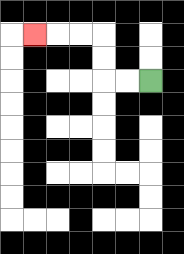{'start': '[6, 3]', 'end': '[1, 1]', 'path_directions': 'L,L,U,U,L,L,L', 'path_coordinates': '[[6, 3], [5, 3], [4, 3], [4, 2], [4, 1], [3, 1], [2, 1], [1, 1]]'}